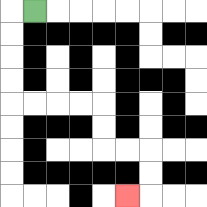{'start': '[1, 0]', 'end': '[5, 8]', 'path_directions': 'L,D,D,D,D,R,R,R,R,D,D,R,R,D,D,L', 'path_coordinates': '[[1, 0], [0, 0], [0, 1], [0, 2], [0, 3], [0, 4], [1, 4], [2, 4], [3, 4], [4, 4], [4, 5], [4, 6], [5, 6], [6, 6], [6, 7], [6, 8], [5, 8]]'}